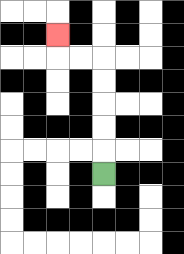{'start': '[4, 7]', 'end': '[2, 1]', 'path_directions': 'U,U,U,U,U,L,L,U', 'path_coordinates': '[[4, 7], [4, 6], [4, 5], [4, 4], [4, 3], [4, 2], [3, 2], [2, 2], [2, 1]]'}